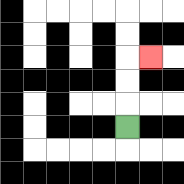{'start': '[5, 5]', 'end': '[6, 2]', 'path_directions': 'U,U,U,R', 'path_coordinates': '[[5, 5], [5, 4], [5, 3], [5, 2], [6, 2]]'}